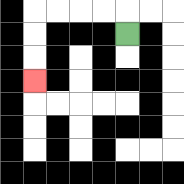{'start': '[5, 1]', 'end': '[1, 3]', 'path_directions': 'U,L,L,L,L,D,D,D', 'path_coordinates': '[[5, 1], [5, 0], [4, 0], [3, 0], [2, 0], [1, 0], [1, 1], [1, 2], [1, 3]]'}